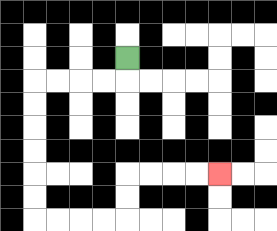{'start': '[5, 2]', 'end': '[9, 7]', 'path_directions': 'D,L,L,L,L,D,D,D,D,D,D,R,R,R,R,U,U,R,R,R,R', 'path_coordinates': '[[5, 2], [5, 3], [4, 3], [3, 3], [2, 3], [1, 3], [1, 4], [1, 5], [1, 6], [1, 7], [1, 8], [1, 9], [2, 9], [3, 9], [4, 9], [5, 9], [5, 8], [5, 7], [6, 7], [7, 7], [8, 7], [9, 7]]'}